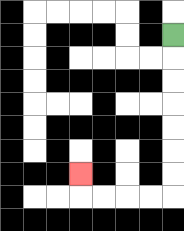{'start': '[7, 1]', 'end': '[3, 7]', 'path_directions': 'D,D,D,D,D,D,D,L,L,L,L,U', 'path_coordinates': '[[7, 1], [7, 2], [7, 3], [7, 4], [7, 5], [7, 6], [7, 7], [7, 8], [6, 8], [5, 8], [4, 8], [3, 8], [3, 7]]'}